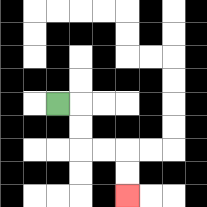{'start': '[2, 4]', 'end': '[5, 8]', 'path_directions': 'R,D,D,R,R,D,D', 'path_coordinates': '[[2, 4], [3, 4], [3, 5], [3, 6], [4, 6], [5, 6], [5, 7], [5, 8]]'}